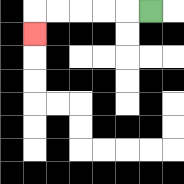{'start': '[6, 0]', 'end': '[1, 1]', 'path_directions': 'L,L,L,L,L,D', 'path_coordinates': '[[6, 0], [5, 0], [4, 0], [3, 0], [2, 0], [1, 0], [1, 1]]'}